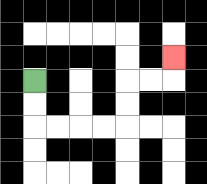{'start': '[1, 3]', 'end': '[7, 2]', 'path_directions': 'D,D,R,R,R,R,U,U,R,R,U', 'path_coordinates': '[[1, 3], [1, 4], [1, 5], [2, 5], [3, 5], [4, 5], [5, 5], [5, 4], [5, 3], [6, 3], [7, 3], [7, 2]]'}